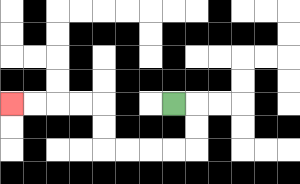{'start': '[7, 4]', 'end': '[0, 4]', 'path_directions': 'R,D,D,L,L,L,L,U,U,L,L,L,L', 'path_coordinates': '[[7, 4], [8, 4], [8, 5], [8, 6], [7, 6], [6, 6], [5, 6], [4, 6], [4, 5], [4, 4], [3, 4], [2, 4], [1, 4], [0, 4]]'}